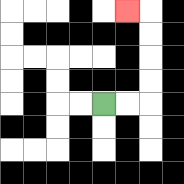{'start': '[4, 4]', 'end': '[5, 0]', 'path_directions': 'R,R,U,U,U,U,L', 'path_coordinates': '[[4, 4], [5, 4], [6, 4], [6, 3], [6, 2], [6, 1], [6, 0], [5, 0]]'}